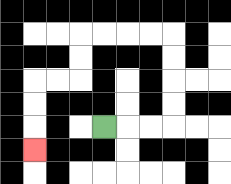{'start': '[4, 5]', 'end': '[1, 6]', 'path_directions': 'R,R,R,U,U,U,U,L,L,L,L,D,D,L,L,D,D,D', 'path_coordinates': '[[4, 5], [5, 5], [6, 5], [7, 5], [7, 4], [7, 3], [7, 2], [7, 1], [6, 1], [5, 1], [4, 1], [3, 1], [3, 2], [3, 3], [2, 3], [1, 3], [1, 4], [1, 5], [1, 6]]'}